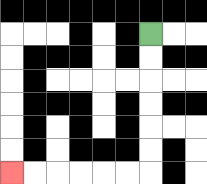{'start': '[6, 1]', 'end': '[0, 7]', 'path_directions': 'D,D,D,D,D,D,L,L,L,L,L,L', 'path_coordinates': '[[6, 1], [6, 2], [6, 3], [6, 4], [6, 5], [6, 6], [6, 7], [5, 7], [4, 7], [3, 7], [2, 7], [1, 7], [0, 7]]'}